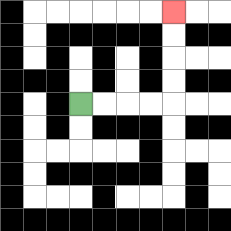{'start': '[3, 4]', 'end': '[7, 0]', 'path_directions': 'R,R,R,R,U,U,U,U', 'path_coordinates': '[[3, 4], [4, 4], [5, 4], [6, 4], [7, 4], [7, 3], [7, 2], [7, 1], [7, 0]]'}